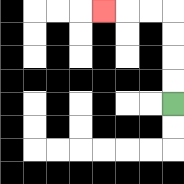{'start': '[7, 4]', 'end': '[4, 0]', 'path_directions': 'U,U,U,U,L,L,L', 'path_coordinates': '[[7, 4], [7, 3], [7, 2], [7, 1], [7, 0], [6, 0], [5, 0], [4, 0]]'}